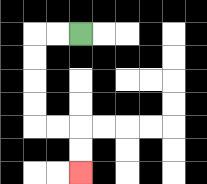{'start': '[3, 1]', 'end': '[3, 7]', 'path_directions': 'L,L,D,D,D,D,R,R,D,D', 'path_coordinates': '[[3, 1], [2, 1], [1, 1], [1, 2], [1, 3], [1, 4], [1, 5], [2, 5], [3, 5], [3, 6], [3, 7]]'}